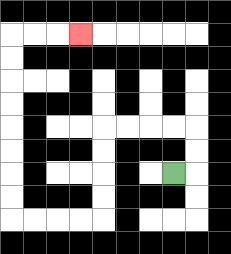{'start': '[7, 7]', 'end': '[3, 1]', 'path_directions': 'R,U,U,L,L,L,L,D,D,D,D,L,L,L,L,U,U,U,U,U,U,U,U,R,R,R', 'path_coordinates': '[[7, 7], [8, 7], [8, 6], [8, 5], [7, 5], [6, 5], [5, 5], [4, 5], [4, 6], [4, 7], [4, 8], [4, 9], [3, 9], [2, 9], [1, 9], [0, 9], [0, 8], [0, 7], [0, 6], [0, 5], [0, 4], [0, 3], [0, 2], [0, 1], [1, 1], [2, 1], [3, 1]]'}